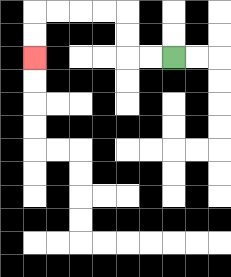{'start': '[7, 2]', 'end': '[1, 2]', 'path_directions': 'L,L,U,U,L,L,L,L,D,D', 'path_coordinates': '[[7, 2], [6, 2], [5, 2], [5, 1], [5, 0], [4, 0], [3, 0], [2, 0], [1, 0], [1, 1], [1, 2]]'}